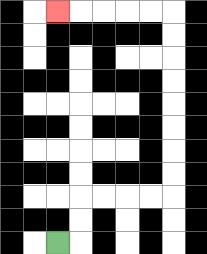{'start': '[2, 10]', 'end': '[2, 0]', 'path_directions': 'R,U,U,R,R,R,R,U,U,U,U,U,U,U,U,L,L,L,L,L', 'path_coordinates': '[[2, 10], [3, 10], [3, 9], [3, 8], [4, 8], [5, 8], [6, 8], [7, 8], [7, 7], [7, 6], [7, 5], [7, 4], [7, 3], [7, 2], [7, 1], [7, 0], [6, 0], [5, 0], [4, 0], [3, 0], [2, 0]]'}